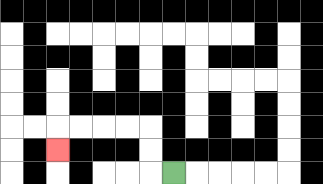{'start': '[7, 7]', 'end': '[2, 6]', 'path_directions': 'L,U,U,L,L,L,L,D', 'path_coordinates': '[[7, 7], [6, 7], [6, 6], [6, 5], [5, 5], [4, 5], [3, 5], [2, 5], [2, 6]]'}